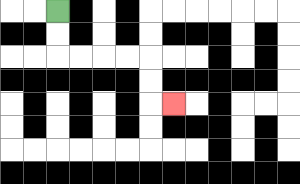{'start': '[2, 0]', 'end': '[7, 4]', 'path_directions': 'D,D,R,R,R,R,D,D,R', 'path_coordinates': '[[2, 0], [2, 1], [2, 2], [3, 2], [4, 2], [5, 2], [6, 2], [6, 3], [6, 4], [7, 4]]'}